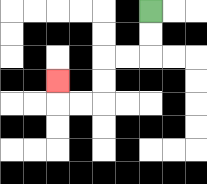{'start': '[6, 0]', 'end': '[2, 3]', 'path_directions': 'D,D,L,L,D,D,L,L,U', 'path_coordinates': '[[6, 0], [6, 1], [6, 2], [5, 2], [4, 2], [4, 3], [4, 4], [3, 4], [2, 4], [2, 3]]'}